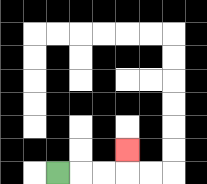{'start': '[2, 7]', 'end': '[5, 6]', 'path_directions': 'R,R,R,U', 'path_coordinates': '[[2, 7], [3, 7], [4, 7], [5, 7], [5, 6]]'}